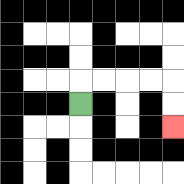{'start': '[3, 4]', 'end': '[7, 5]', 'path_directions': 'U,R,R,R,R,D,D', 'path_coordinates': '[[3, 4], [3, 3], [4, 3], [5, 3], [6, 3], [7, 3], [7, 4], [7, 5]]'}